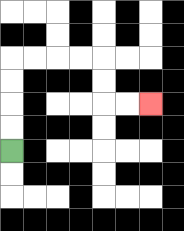{'start': '[0, 6]', 'end': '[6, 4]', 'path_directions': 'U,U,U,U,R,R,R,R,D,D,R,R', 'path_coordinates': '[[0, 6], [0, 5], [0, 4], [0, 3], [0, 2], [1, 2], [2, 2], [3, 2], [4, 2], [4, 3], [4, 4], [5, 4], [6, 4]]'}